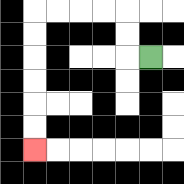{'start': '[6, 2]', 'end': '[1, 6]', 'path_directions': 'L,U,U,L,L,L,L,D,D,D,D,D,D', 'path_coordinates': '[[6, 2], [5, 2], [5, 1], [5, 0], [4, 0], [3, 0], [2, 0], [1, 0], [1, 1], [1, 2], [1, 3], [1, 4], [1, 5], [1, 6]]'}